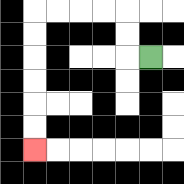{'start': '[6, 2]', 'end': '[1, 6]', 'path_directions': 'L,U,U,L,L,L,L,D,D,D,D,D,D', 'path_coordinates': '[[6, 2], [5, 2], [5, 1], [5, 0], [4, 0], [3, 0], [2, 0], [1, 0], [1, 1], [1, 2], [1, 3], [1, 4], [1, 5], [1, 6]]'}